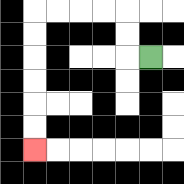{'start': '[6, 2]', 'end': '[1, 6]', 'path_directions': 'L,U,U,L,L,L,L,D,D,D,D,D,D', 'path_coordinates': '[[6, 2], [5, 2], [5, 1], [5, 0], [4, 0], [3, 0], [2, 0], [1, 0], [1, 1], [1, 2], [1, 3], [1, 4], [1, 5], [1, 6]]'}